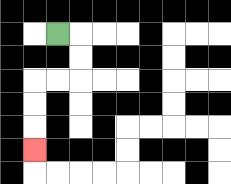{'start': '[2, 1]', 'end': '[1, 6]', 'path_directions': 'R,D,D,L,L,D,D,D', 'path_coordinates': '[[2, 1], [3, 1], [3, 2], [3, 3], [2, 3], [1, 3], [1, 4], [1, 5], [1, 6]]'}